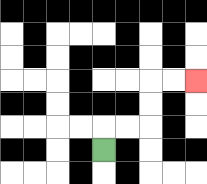{'start': '[4, 6]', 'end': '[8, 3]', 'path_directions': 'U,R,R,U,U,R,R', 'path_coordinates': '[[4, 6], [4, 5], [5, 5], [6, 5], [6, 4], [6, 3], [7, 3], [8, 3]]'}